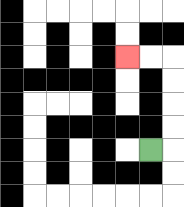{'start': '[6, 6]', 'end': '[5, 2]', 'path_directions': 'R,U,U,U,U,L,L', 'path_coordinates': '[[6, 6], [7, 6], [7, 5], [7, 4], [7, 3], [7, 2], [6, 2], [5, 2]]'}